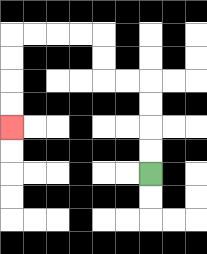{'start': '[6, 7]', 'end': '[0, 5]', 'path_directions': 'U,U,U,U,L,L,U,U,L,L,L,L,D,D,D,D', 'path_coordinates': '[[6, 7], [6, 6], [6, 5], [6, 4], [6, 3], [5, 3], [4, 3], [4, 2], [4, 1], [3, 1], [2, 1], [1, 1], [0, 1], [0, 2], [0, 3], [0, 4], [0, 5]]'}